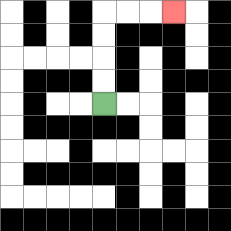{'start': '[4, 4]', 'end': '[7, 0]', 'path_directions': 'U,U,U,U,R,R,R', 'path_coordinates': '[[4, 4], [4, 3], [4, 2], [4, 1], [4, 0], [5, 0], [6, 0], [7, 0]]'}